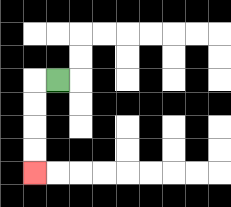{'start': '[2, 3]', 'end': '[1, 7]', 'path_directions': 'L,D,D,D,D', 'path_coordinates': '[[2, 3], [1, 3], [1, 4], [1, 5], [1, 6], [1, 7]]'}